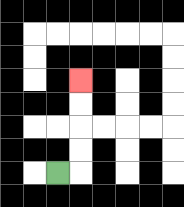{'start': '[2, 7]', 'end': '[3, 3]', 'path_directions': 'R,U,U,U,U', 'path_coordinates': '[[2, 7], [3, 7], [3, 6], [3, 5], [3, 4], [3, 3]]'}